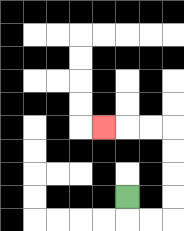{'start': '[5, 8]', 'end': '[4, 5]', 'path_directions': 'D,R,R,U,U,U,U,L,L,L', 'path_coordinates': '[[5, 8], [5, 9], [6, 9], [7, 9], [7, 8], [7, 7], [7, 6], [7, 5], [6, 5], [5, 5], [4, 5]]'}